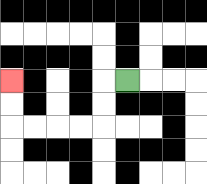{'start': '[5, 3]', 'end': '[0, 3]', 'path_directions': 'L,D,D,L,L,L,L,U,U', 'path_coordinates': '[[5, 3], [4, 3], [4, 4], [4, 5], [3, 5], [2, 5], [1, 5], [0, 5], [0, 4], [0, 3]]'}